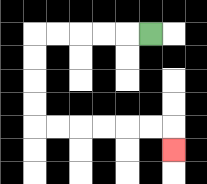{'start': '[6, 1]', 'end': '[7, 6]', 'path_directions': 'L,L,L,L,L,D,D,D,D,R,R,R,R,R,R,D', 'path_coordinates': '[[6, 1], [5, 1], [4, 1], [3, 1], [2, 1], [1, 1], [1, 2], [1, 3], [1, 4], [1, 5], [2, 5], [3, 5], [4, 5], [5, 5], [6, 5], [7, 5], [7, 6]]'}